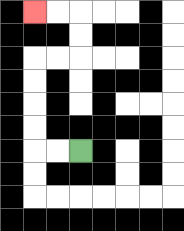{'start': '[3, 6]', 'end': '[1, 0]', 'path_directions': 'L,L,U,U,U,U,R,R,U,U,L,L', 'path_coordinates': '[[3, 6], [2, 6], [1, 6], [1, 5], [1, 4], [1, 3], [1, 2], [2, 2], [3, 2], [3, 1], [3, 0], [2, 0], [1, 0]]'}